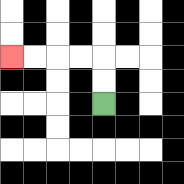{'start': '[4, 4]', 'end': '[0, 2]', 'path_directions': 'U,U,L,L,L,L', 'path_coordinates': '[[4, 4], [4, 3], [4, 2], [3, 2], [2, 2], [1, 2], [0, 2]]'}